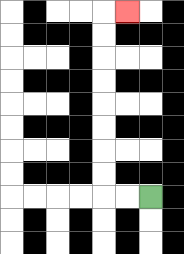{'start': '[6, 8]', 'end': '[5, 0]', 'path_directions': 'L,L,U,U,U,U,U,U,U,U,R', 'path_coordinates': '[[6, 8], [5, 8], [4, 8], [4, 7], [4, 6], [4, 5], [4, 4], [4, 3], [4, 2], [4, 1], [4, 0], [5, 0]]'}